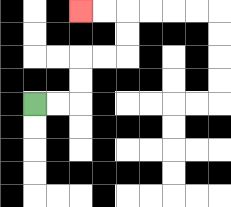{'start': '[1, 4]', 'end': '[3, 0]', 'path_directions': 'R,R,U,U,R,R,U,U,L,L', 'path_coordinates': '[[1, 4], [2, 4], [3, 4], [3, 3], [3, 2], [4, 2], [5, 2], [5, 1], [5, 0], [4, 0], [3, 0]]'}